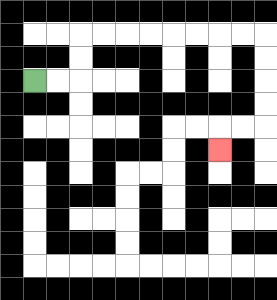{'start': '[1, 3]', 'end': '[9, 6]', 'path_directions': 'R,R,U,U,R,R,R,R,R,R,R,R,D,D,D,D,L,L,D', 'path_coordinates': '[[1, 3], [2, 3], [3, 3], [3, 2], [3, 1], [4, 1], [5, 1], [6, 1], [7, 1], [8, 1], [9, 1], [10, 1], [11, 1], [11, 2], [11, 3], [11, 4], [11, 5], [10, 5], [9, 5], [9, 6]]'}